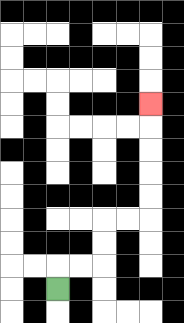{'start': '[2, 12]', 'end': '[6, 4]', 'path_directions': 'U,R,R,U,U,R,R,U,U,U,U,U', 'path_coordinates': '[[2, 12], [2, 11], [3, 11], [4, 11], [4, 10], [4, 9], [5, 9], [6, 9], [6, 8], [6, 7], [6, 6], [6, 5], [6, 4]]'}